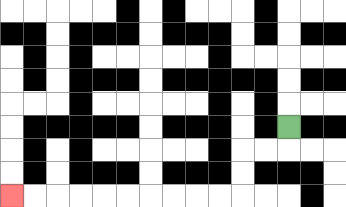{'start': '[12, 5]', 'end': '[0, 8]', 'path_directions': 'D,L,L,D,D,L,L,L,L,L,L,L,L,L,L', 'path_coordinates': '[[12, 5], [12, 6], [11, 6], [10, 6], [10, 7], [10, 8], [9, 8], [8, 8], [7, 8], [6, 8], [5, 8], [4, 8], [3, 8], [2, 8], [1, 8], [0, 8]]'}